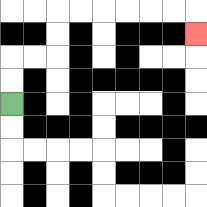{'start': '[0, 4]', 'end': '[8, 1]', 'path_directions': 'U,U,R,R,U,U,R,R,R,R,R,R,D', 'path_coordinates': '[[0, 4], [0, 3], [0, 2], [1, 2], [2, 2], [2, 1], [2, 0], [3, 0], [4, 0], [5, 0], [6, 0], [7, 0], [8, 0], [8, 1]]'}